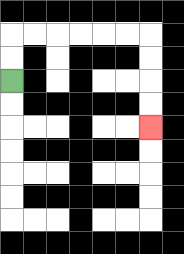{'start': '[0, 3]', 'end': '[6, 5]', 'path_directions': 'U,U,R,R,R,R,R,R,D,D,D,D', 'path_coordinates': '[[0, 3], [0, 2], [0, 1], [1, 1], [2, 1], [3, 1], [4, 1], [5, 1], [6, 1], [6, 2], [6, 3], [6, 4], [6, 5]]'}